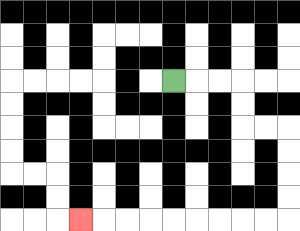{'start': '[7, 3]', 'end': '[3, 9]', 'path_directions': 'R,R,R,D,D,R,R,D,D,D,D,L,L,L,L,L,L,L,L,L', 'path_coordinates': '[[7, 3], [8, 3], [9, 3], [10, 3], [10, 4], [10, 5], [11, 5], [12, 5], [12, 6], [12, 7], [12, 8], [12, 9], [11, 9], [10, 9], [9, 9], [8, 9], [7, 9], [6, 9], [5, 9], [4, 9], [3, 9]]'}